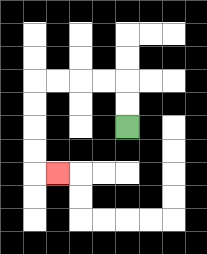{'start': '[5, 5]', 'end': '[2, 7]', 'path_directions': 'U,U,L,L,L,L,D,D,D,D,R', 'path_coordinates': '[[5, 5], [5, 4], [5, 3], [4, 3], [3, 3], [2, 3], [1, 3], [1, 4], [1, 5], [1, 6], [1, 7], [2, 7]]'}